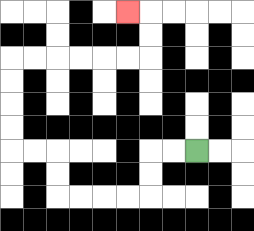{'start': '[8, 6]', 'end': '[5, 0]', 'path_directions': 'L,L,D,D,L,L,L,L,U,U,L,L,U,U,U,U,R,R,R,R,R,R,U,U,L', 'path_coordinates': '[[8, 6], [7, 6], [6, 6], [6, 7], [6, 8], [5, 8], [4, 8], [3, 8], [2, 8], [2, 7], [2, 6], [1, 6], [0, 6], [0, 5], [0, 4], [0, 3], [0, 2], [1, 2], [2, 2], [3, 2], [4, 2], [5, 2], [6, 2], [6, 1], [6, 0], [5, 0]]'}